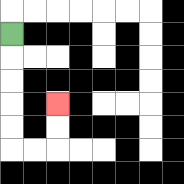{'start': '[0, 1]', 'end': '[2, 4]', 'path_directions': 'D,D,D,D,D,R,R,U,U', 'path_coordinates': '[[0, 1], [0, 2], [0, 3], [0, 4], [0, 5], [0, 6], [1, 6], [2, 6], [2, 5], [2, 4]]'}